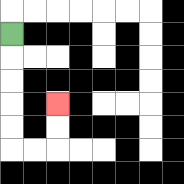{'start': '[0, 1]', 'end': '[2, 4]', 'path_directions': 'D,D,D,D,D,R,R,U,U', 'path_coordinates': '[[0, 1], [0, 2], [0, 3], [0, 4], [0, 5], [0, 6], [1, 6], [2, 6], [2, 5], [2, 4]]'}